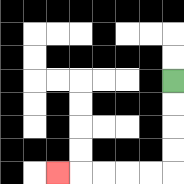{'start': '[7, 3]', 'end': '[2, 7]', 'path_directions': 'D,D,D,D,L,L,L,L,L', 'path_coordinates': '[[7, 3], [7, 4], [7, 5], [7, 6], [7, 7], [6, 7], [5, 7], [4, 7], [3, 7], [2, 7]]'}